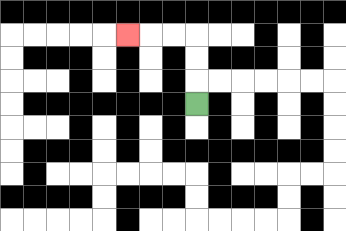{'start': '[8, 4]', 'end': '[5, 1]', 'path_directions': 'U,U,U,L,L,L', 'path_coordinates': '[[8, 4], [8, 3], [8, 2], [8, 1], [7, 1], [6, 1], [5, 1]]'}